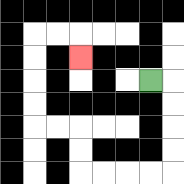{'start': '[6, 3]', 'end': '[3, 2]', 'path_directions': 'R,D,D,D,D,L,L,L,L,U,U,L,L,U,U,U,U,R,R,D', 'path_coordinates': '[[6, 3], [7, 3], [7, 4], [7, 5], [7, 6], [7, 7], [6, 7], [5, 7], [4, 7], [3, 7], [3, 6], [3, 5], [2, 5], [1, 5], [1, 4], [1, 3], [1, 2], [1, 1], [2, 1], [3, 1], [3, 2]]'}